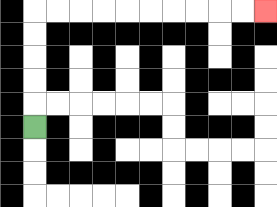{'start': '[1, 5]', 'end': '[11, 0]', 'path_directions': 'U,U,U,U,U,R,R,R,R,R,R,R,R,R,R', 'path_coordinates': '[[1, 5], [1, 4], [1, 3], [1, 2], [1, 1], [1, 0], [2, 0], [3, 0], [4, 0], [5, 0], [6, 0], [7, 0], [8, 0], [9, 0], [10, 0], [11, 0]]'}